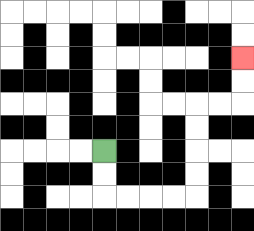{'start': '[4, 6]', 'end': '[10, 2]', 'path_directions': 'D,D,R,R,R,R,U,U,U,U,R,R,U,U', 'path_coordinates': '[[4, 6], [4, 7], [4, 8], [5, 8], [6, 8], [7, 8], [8, 8], [8, 7], [8, 6], [8, 5], [8, 4], [9, 4], [10, 4], [10, 3], [10, 2]]'}